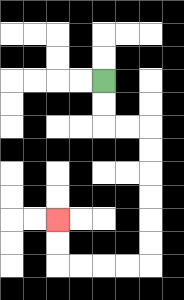{'start': '[4, 3]', 'end': '[2, 9]', 'path_directions': 'D,D,R,R,D,D,D,D,D,D,L,L,L,L,U,U', 'path_coordinates': '[[4, 3], [4, 4], [4, 5], [5, 5], [6, 5], [6, 6], [6, 7], [6, 8], [6, 9], [6, 10], [6, 11], [5, 11], [4, 11], [3, 11], [2, 11], [2, 10], [2, 9]]'}